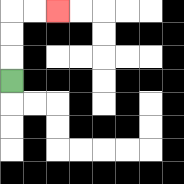{'start': '[0, 3]', 'end': '[2, 0]', 'path_directions': 'U,U,U,R,R', 'path_coordinates': '[[0, 3], [0, 2], [0, 1], [0, 0], [1, 0], [2, 0]]'}